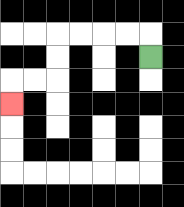{'start': '[6, 2]', 'end': '[0, 4]', 'path_directions': 'U,L,L,L,L,D,D,L,L,D', 'path_coordinates': '[[6, 2], [6, 1], [5, 1], [4, 1], [3, 1], [2, 1], [2, 2], [2, 3], [1, 3], [0, 3], [0, 4]]'}